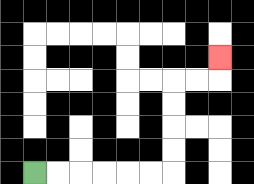{'start': '[1, 7]', 'end': '[9, 2]', 'path_directions': 'R,R,R,R,R,R,U,U,U,U,R,R,U', 'path_coordinates': '[[1, 7], [2, 7], [3, 7], [4, 7], [5, 7], [6, 7], [7, 7], [7, 6], [7, 5], [7, 4], [7, 3], [8, 3], [9, 3], [9, 2]]'}